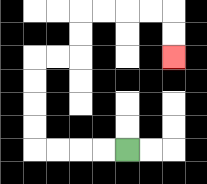{'start': '[5, 6]', 'end': '[7, 2]', 'path_directions': 'L,L,L,L,U,U,U,U,R,R,U,U,R,R,R,R,D,D', 'path_coordinates': '[[5, 6], [4, 6], [3, 6], [2, 6], [1, 6], [1, 5], [1, 4], [1, 3], [1, 2], [2, 2], [3, 2], [3, 1], [3, 0], [4, 0], [5, 0], [6, 0], [7, 0], [7, 1], [7, 2]]'}